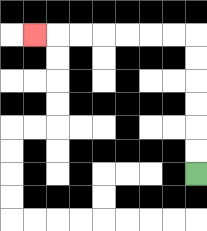{'start': '[8, 7]', 'end': '[1, 1]', 'path_directions': 'U,U,U,U,U,U,L,L,L,L,L,L,L', 'path_coordinates': '[[8, 7], [8, 6], [8, 5], [8, 4], [8, 3], [8, 2], [8, 1], [7, 1], [6, 1], [5, 1], [4, 1], [3, 1], [2, 1], [1, 1]]'}